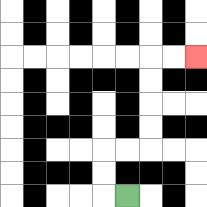{'start': '[5, 8]', 'end': '[8, 2]', 'path_directions': 'L,U,U,R,R,U,U,U,U,R,R', 'path_coordinates': '[[5, 8], [4, 8], [4, 7], [4, 6], [5, 6], [6, 6], [6, 5], [6, 4], [6, 3], [6, 2], [7, 2], [8, 2]]'}